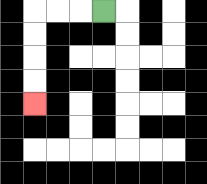{'start': '[4, 0]', 'end': '[1, 4]', 'path_directions': 'L,L,L,D,D,D,D', 'path_coordinates': '[[4, 0], [3, 0], [2, 0], [1, 0], [1, 1], [1, 2], [1, 3], [1, 4]]'}